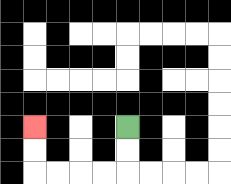{'start': '[5, 5]', 'end': '[1, 5]', 'path_directions': 'D,D,L,L,L,L,U,U', 'path_coordinates': '[[5, 5], [5, 6], [5, 7], [4, 7], [3, 7], [2, 7], [1, 7], [1, 6], [1, 5]]'}